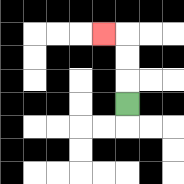{'start': '[5, 4]', 'end': '[4, 1]', 'path_directions': 'U,U,U,L', 'path_coordinates': '[[5, 4], [5, 3], [5, 2], [5, 1], [4, 1]]'}